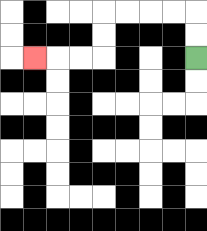{'start': '[8, 2]', 'end': '[1, 2]', 'path_directions': 'U,U,L,L,L,L,D,D,L,L,L', 'path_coordinates': '[[8, 2], [8, 1], [8, 0], [7, 0], [6, 0], [5, 0], [4, 0], [4, 1], [4, 2], [3, 2], [2, 2], [1, 2]]'}